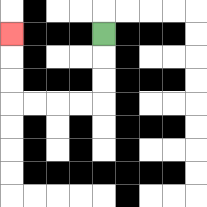{'start': '[4, 1]', 'end': '[0, 1]', 'path_directions': 'D,D,D,L,L,L,L,U,U,U', 'path_coordinates': '[[4, 1], [4, 2], [4, 3], [4, 4], [3, 4], [2, 4], [1, 4], [0, 4], [0, 3], [0, 2], [0, 1]]'}